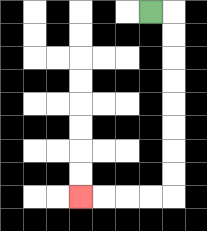{'start': '[6, 0]', 'end': '[3, 8]', 'path_directions': 'R,D,D,D,D,D,D,D,D,L,L,L,L', 'path_coordinates': '[[6, 0], [7, 0], [7, 1], [7, 2], [7, 3], [7, 4], [7, 5], [7, 6], [7, 7], [7, 8], [6, 8], [5, 8], [4, 8], [3, 8]]'}